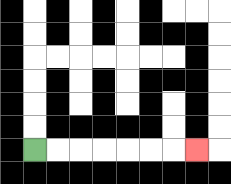{'start': '[1, 6]', 'end': '[8, 6]', 'path_directions': 'R,R,R,R,R,R,R', 'path_coordinates': '[[1, 6], [2, 6], [3, 6], [4, 6], [5, 6], [6, 6], [7, 6], [8, 6]]'}